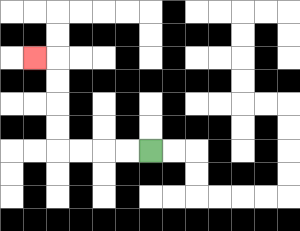{'start': '[6, 6]', 'end': '[1, 2]', 'path_directions': 'L,L,L,L,U,U,U,U,L', 'path_coordinates': '[[6, 6], [5, 6], [4, 6], [3, 6], [2, 6], [2, 5], [2, 4], [2, 3], [2, 2], [1, 2]]'}